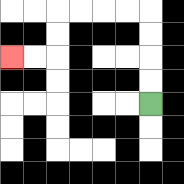{'start': '[6, 4]', 'end': '[0, 2]', 'path_directions': 'U,U,U,U,L,L,L,L,D,D,L,L', 'path_coordinates': '[[6, 4], [6, 3], [6, 2], [6, 1], [6, 0], [5, 0], [4, 0], [3, 0], [2, 0], [2, 1], [2, 2], [1, 2], [0, 2]]'}